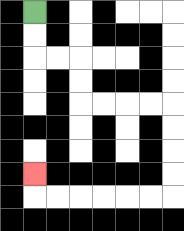{'start': '[1, 0]', 'end': '[1, 7]', 'path_directions': 'D,D,R,R,D,D,R,R,R,R,D,D,D,D,L,L,L,L,L,L,U', 'path_coordinates': '[[1, 0], [1, 1], [1, 2], [2, 2], [3, 2], [3, 3], [3, 4], [4, 4], [5, 4], [6, 4], [7, 4], [7, 5], [7, 6], [7, 7], [7, 8], [6, 8], [5, 8], [4, 8], [3, 8], [2, 8], [1, 8], [1, 7]]'}